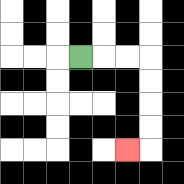{'start': '[3, 2]', 'end': '[5, 6]', 'path_directions': 'R,R,R,D,D,D,D,L', 'path_coordinates': '[[3, 2], [4, 2], [5, 2], [6, 2], [6, 3], [6, 4], [6, 5], [6, 6], [5, 6]]'}